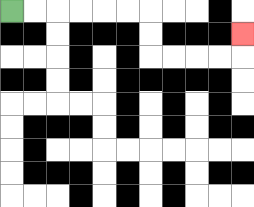{'start': '[0, 0]', 'end': '[10, 1]', 'path_directions': 'R,R,R,R,R,R,D,D,R,R,R,R,U', 'path_coordinates': '[[0, 0], [1, 0], [2, 0], [3, 0], [4, 0], [5, 0], [6, 0], [6, 1], [6, 2], [7, 2], [8, 2], [9, 2], [10, 2], [10, 1]]'}